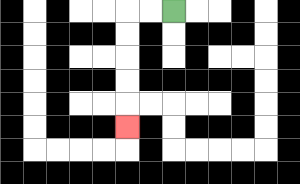{'start': '[7, 0]', 'end': '[5, 5]', 'path_directions': 'L,L,D,D,D,D,D', 'path_coordinates': '[[7, 0], [6, 0], [5, 0], [5, 1], [5, 2], [5, 3], [5, 4], [5, 5]]'}